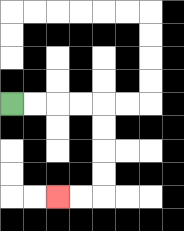{'start': '[0, 4]', 'end': '[2, 8]', 'path_directions': 'R,R,R,R,D,D,D,D,L,L', 'path_coordinates': '[[0, 4], [1, 4], [2, 4], [3, 4], [4, 4], [4, 5], [4, 6], [4, 7], [4, 8], [3, 8], [2, 8]]'}